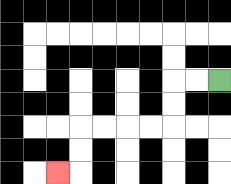{'start': '[9, 3]', 'end': '[2, 7]', 'path_directions': 'L,L,D,D,L,L,L,L,D,D,L', 'path_coordinates': '[[9, 3], [8, 3], [7, 3], [7, 4], [7, 5], [6, 5], [5, 5], [4, 5], [3, 5], [3, 6], [3, 7], [2, 7]]'}